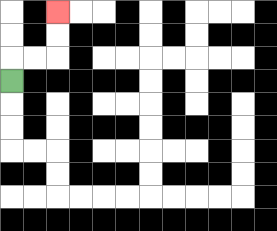{'start': '[0, 3]', 'end': '[2, 0]', 'path_directions': 'U,R,R,U,U', 'path_coordinates': '[[0, 3], [0, 2], [1, 2], [2, 2], [2, 1], [2, 0]]'}